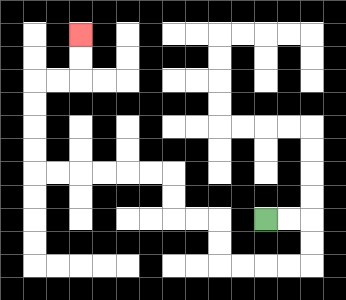{'start': '[11, 9]', 'end': '[3, 1]', 'path_directions': 'R,R,D,D,L,L,L,L,U,U,L,L,U,U,L,L,L,L,L,L,U,U,U,U,R,R,U,U', 'path_coordinates': '[[11, 9], [12, 9], [13, 9], [13, 10], [13, 11], [12, 11], [11, 11], [10, 11], [9, 11], [9, 10], [9, 9], [8, 9], [7, 9], [7, 8], [7, 7], [6, 7], [5, 7], [4, 7], [3, 7], [2, 7], [1, 7], [1, 6], [1, 5], [1, 4], [1, 3], [2, 3], [3, 3], [3, 2], [3, 1]]'}